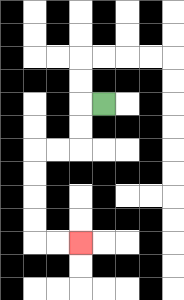{'start': '[4, 4]', 'end': '[3, 10]', 'path_directions': 'L,D,D,L,L,D,D,D,D,R,R', 'path_coordinates': '[[4, 4], [3, 4], [3, 5], [3, 6], [2, 6], [1, 6], [1, 7], [1, 8], [1, 9], [1, 10], [2, 10], [3, 10]]'}